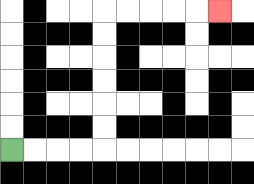{'start': '[0, 6]', 'end': '[9, 0]', 'path_directions': 'R,R,R,R,U,U,U,U,U,U,R,R,R,R,R', 'path_coordinates': '[[0, 6], [1, 6], [2, 6], [3, 6], [4, 6], [4, 5], [4, 4], [4, 3], [4, 2], [4, 1], [4, 0], [5, 0], [6, 0], [7, 0], [8, 0], [9, 0]]'}